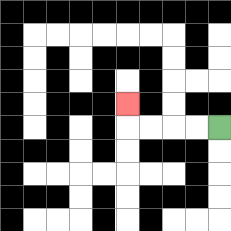{'start': '[9, 5]', 'end': '[5, 4]', 'path_directions': 'L,L,L,L,U', 'path_coordinates': '[[9, 5], [8, 5], [7, 5], [6, 5], [5, 5], [5, 4]]'}